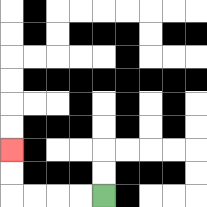{'start': '[4, 8]', 'end': '[0, 6]', 'path_directions': 'L,L,L,L,U,U', 'path_coordinates': '[[4, 8], [3, 8], [2, 8], [1, 8], [0, 8], [0, 7], [0, 6]]'}